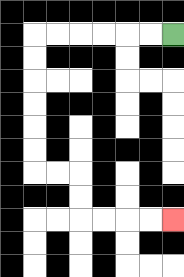{'start': '[7, 1]', 'end': '[7, 9]', 'path_directions': 'L,L,L,L,L,L,D,D,D,D,D,D,R,R,D,D,R,R,R,R', 'path_coordinates': '[[7, 1], [6, 1], [5, 1], [4, 1], [3, 1], [2, 1], [1, 1], [1, 2], [1, 3], [1, 4], [1, 5], [1, 6], [1, 7], [2, 7], [3, 7], [3, 8], [3, 9], [4, 9], [5, 9], [6, 9], [7, 9]]'}